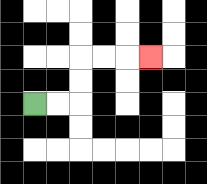{'start': '[1, 4]', 'end': '[6, 2]', 'path_directions': 'R,R,U,U,R,R,R', 'path_coordinates': '[[1, 4], [2, 4], [3, 4], [3, 3], [3, 2], [4, 2], [5, 2], [6, 2]]'}